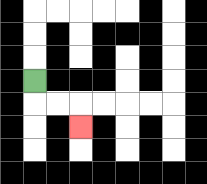{'start': '[1, 3]', 'end': '[3, 5]', 'path_directions': 'D,R,R,D', 'path_coordinates': '[[1, 3], [1, 4], [2, 4], [3, 4], [3, 5]]'}